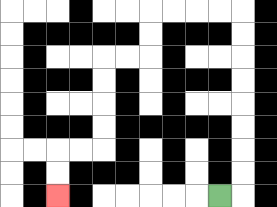{'start': '[9, 8]', 'end': '[2, 8]', 'path_directions': 'R,U,U,U,U,U,U,U,U,L,L,L,L,D,D,L,L,D,D,D,D,L,L,D,D', 'path_coordinates': '[[9, 8], [10, 8], [10, 7], [10, 6], [10, 5], [10, 4], [10, 3], [10, 2], [10, 1], [10, 0], [9, 0], [8, 0], [7, 0], [6, 0], [6, 1], [6, 2], [5, 2], [4, 2], [4, 3], [4, 4], [4, 5], [4, 6], [3, 6], [2, 6], [2, 7], [2, 8]]'}